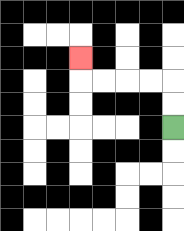{'start': '[7, 5]', 'end': '[3, 2]', 'path_directions': 'U,U,L,L,L,L,U', 'path_coordinates': '[[7, 5], [7, 4], [7, 3], [6, 3], [5, 3], [4, 3], [3, 3], [3, 2]]'}